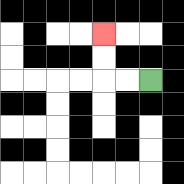{'start': '[6, 3]', 'end': '[4, 1]', 'path_directions': 'L,L,U,U', 'path_coordinates': '[[6, 3], [5, 3], [4, 3], [4, 2], [4, 1]]'}